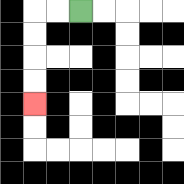{'start': '[3, 0]', 'end': '[1, 4]', 'path_directions': 'L,L,D,D,D,D', 'path_coordinates': '[[3, 0], [2, 0], [1, 0], [1, 1], [1, 2], [1, 3], [1, 4]]'}